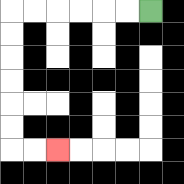{'start': '[6, 0]', 'end': '[2, 6]', 'path_directions': 'L,L,L,L,L,L,D,D,D,D,D,D,R,R', 'path_coordinates': '[[6, 0], [5, 0], [4, 0], [3, 0], [2, 0], [1, 0], [0, 0], [0, 1], [0, 2], [0, 3], [0, 4], [0, 5], [0, 6], [1, 6], [2, 6]]'}